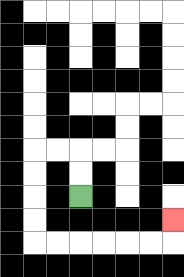{'start': '[3, 8]', 'end': '[7, 9]', 'path_directions': 'U,U,L,L,D,D,D,D,R,R,R,R,R,R,U', 'path_coordinates': '[[3, 8], [3, 7], [3, 6], [2, 6], [1, 6], [1, 7], [1, 8], [1, 9], [1, 10], [2, 10], [3, 10], [4, 10], [5, 10], [6, 10], [7, 10], [7, 9]]'}